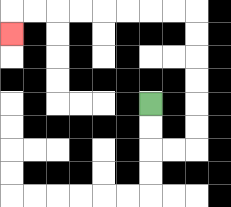{'start': '[6, 4]', 'end': '[0, 1]', 'path_directions': 'D,D,R,R,U,U,U,U,U,U,L,L,L,L,L,L,L,L,D', 'path_coordinates': '[[6, 4], [6, 5], [6, 6], [7, 6], [8, 6], [8, 5], [8, 4], [8, 3], [8, 2], [8, 1], [8, 0], [7, 0], [6, 0], [5, 0], [4, 0], [3, 0], [2, 0], [1, 0], [0, 0], [0, 1]]'}